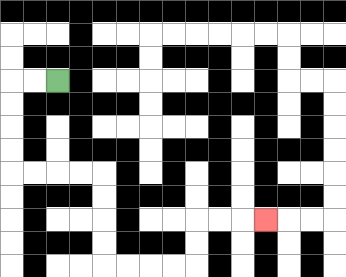{'start': '[2, 3]', 'end': '[11, 9]', 'path_directions': 'L,L,D,D,D,D,R,R,R,R,D,D,D,D,R,R,R,R,U,U,R,R,R', 'path_coordinates': '[[2, 3], [1, 3], [0, 3], [0, 4], [0, 5], [0, 6], [0, 7], [1, 7], [2, 7], [3, 7], [4, 7], [4, 8], [4, 9], [4, 10], [4, 11], [5, 11], [6, 11], [7, 11], [8, 11], [8, 10], [8, 9], [9, 9], [10, 9], [11, 9]]'}